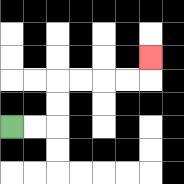{'start': '[0, 5]', 'end': '[6, 2]', 'path_directions': 'R,R,U,U,R,R,R,R,U', 'path_coordinates': '[[0, 5], [1, 5], [2, 5], [2, 4], [2, 3], [3, 3], [4, 3], [5, 3], [6, 3], [6, 2]]'}